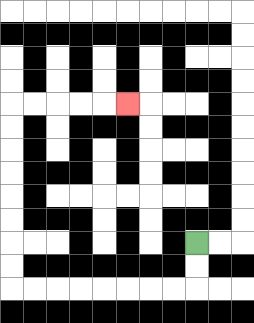{'start': '[8, 10]', 'end': '[5, 4]', 'path_directions': 'D,D,L,L,L,L,L,L,L,L,U,U,U,U,U,U,U,U,R,R,R,R,R', 'path_coordinates': '[[8, 10], [8, 11], [8, 12], [7, 12], [6, 12], [5, 12], [4, 12], [3, 12], [2, 12], [1, 12], [0, 12], [0, 11], [0, 10], [0, 9], [0, 8], [0, 7], [0, 6], [0, 5], [0, 4], [1, 4], [2, 4], [3, 4], [4, 4], [5, 4]]'}